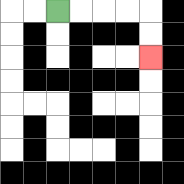{'start': '[2, 0]', 'end': '[6, 2]', 'path_directions': 'R,R,R,R,D,D', 'path_coordinates': '[[2, 0], [3, 0], [4, 0], [5, 0], [6, 0], [6, 1], [6, 2]]'}